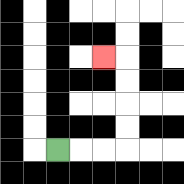{'start': '[2, 6]', 'end': '[4, 2]', 'path_directions': 'R,R,R,U,U,U,U,L', 'path_coordinates': '[[2, 6], [3, 6], [4, 6], [5, 6], [5, 5], [5, 4], [5, 3], [5, 2], [4, 2]]'}